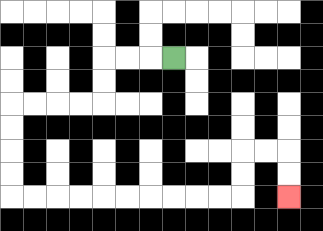{'start': '[7, 2]', 'end': '[12, 8]', 'path_directions': 'L,L,L,D,D,L,L,L,L,D,D,D,D,R,R,R,R,R,R,R,R,R,R,U,U,R,R,D,D', 'path_coordinates': '[[7, 2], [6, 2], [5, 2], [4, 2], [4, 3], [4, 4], [3, 4], [2, 4], [1, 4], [0, 4], [0, 5], [0, 6], [0, 7], [0, 8], [1, 8], [2, 8], [3, 8], [4, 8], [5, 8], [6, 8], [7, 8], [8, 8], [9, 8], [10, 8], [10, 7], [10, 6], [11, 6], [12, 6], [12, 7], [12, 8]]'}